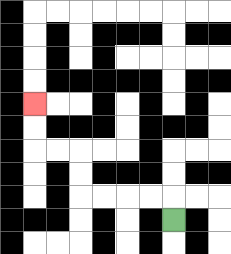{'start': '[7, 9]', 'end': '[1, 4]', 'path_directions': 'U,L,L,L,L,U,U,L,L,U,U', 'path_coordinates': '[[7, 9], [7, 8], [6, 8], [5, 8], [4, 8], [3, 8], [3, 7], [3, 6], [2, 6], [1, 6], [1, 5], [1, 4]]'}